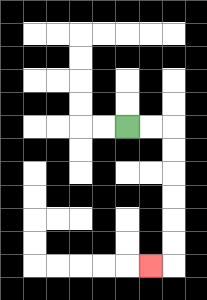{'start': '[5, 5]', 'end': '[6, 11]', 'path_directions': 'R,R,D,D,D,D,D,D,L', 'path_coordinates': '[[5, 5], [6, 5], [7, 5], [7, 6], [7, 7], [7, 8], [7, 9], [7, 10], [7, 11], [6, 11]]'}